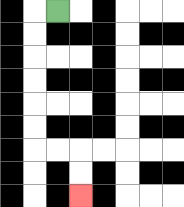{'start': '[2, 0]', 'end': '[3, 8]', 'path_directions': 'L,D,D,D,D,D,D,R,R,D,D', 'path_coordinates': '[[2, 0], [1, 0], [1, 1], [1, 2], [1, 3], [1, 4], [1, 5], [1, 6], [2, 6], [3, 6], [3, 7], [3, 8]]'}